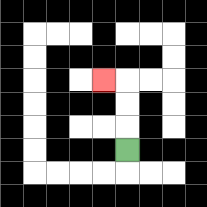{'start': '[5, 6]', 'end': '[4, 3]', 'path_directions': 'U,U,U,L', 'path_coordinates': '[[5, 6], [5, 5], [5, 4], [5, 3], [4, 3]]'}